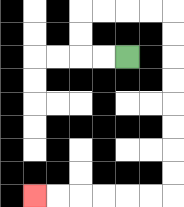{'start': '[5, 2]', 'end': '[1, 8]', 'path_directions': 'L,L,U,U,R,R,R,R,D,D,D,D,D,D,D,D,L,L,L,L,L,L', 'path_coordinates': '[[5, 2], [4, 2], [3, 2], [3, 1], [3, 0], [4, 0], [5, 0], [6, 0], [7, 0], [7, 1], [7, 2], [7, 3], [7, 4], [7, 5], [7, 6], [7, 7], [7, 8], [6, 8], [5, 8], [4, 8], [3, 8], [2, 8], [1, 8]]'}